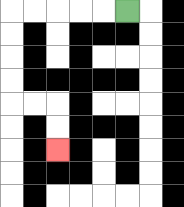{'start': '[5, 0]', 'end': '[2, 6]', 'path_directions': 'L,L,L,L,L,D,D,D,D,R,R,D,D', 'path_coordinates': '[[5, 0], [4, 0], [3, 0], [2, 0], [1, 0], [0, 0], [0, 1], [0, 2], [0, 3], [0, 4], [1, 4], [2, 4], [2, 5], [2, 6]]'}